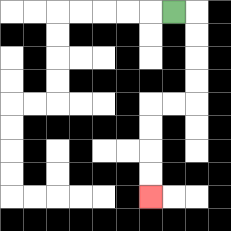{'start': '[7, 0]', 'end': '[6, 8]', 'path_directions': 'R,D,D,D,D,L,L,D,D,D,D', 'path_coordinates': '[[7, 0], [8, 0], [8, 1], [8, 2], [8, 3], [8, 4], [7, 4], [6, 4], [6, 5], [6, 6], [6, 7], [6, 8]]'}